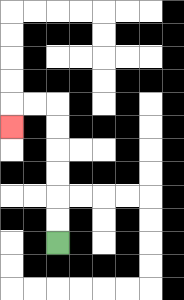{'start': '[2, 10]', 'end': '[0, 5]', 'path_directions': 'U,U,U,U,U,U,L,L,D', 'path_coordinates': '[[2, 10], [2, 9], [2, 8], [2, 7], [2, 6], [2, 5], [2, 4], [1, 4], [0, 4], [0, 5]]'}